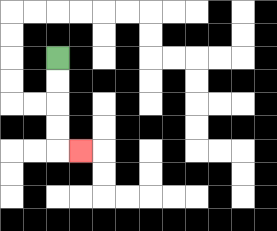{'start': '[2, 2]', 'end': '[3, 6]', 'path_directions': 'D,D,D,D,R', 'path_coordinates': '[[2, 2], [2, 3], [2, 4], [2, 5], [2, 6], [3, 6]]'}